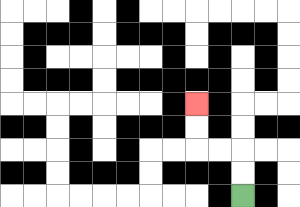{'start': '[10, 8]', 'end': '[8, 4]', 'path_directions': 'U,U,L,L,U,U', 'path_coordinates': '[[10, 8], [10, 7], [10, 6], [9, 6], [8, 6], [8, 5], [8, 4]]'}